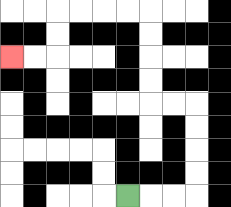{'start': '[5, 8]', 'end': '[0, 2]', 'path_directions': 'R,R,R,U,U,U,U,L,L,U,U,U,U,L,L,L,L,D,D,L,L', 'path_coordinates': '[[5, 8], [6, 8], [7, 8], [8, 8], [8, 7], [8, 6], [8, 5], [8, 4], [7, 4], [6, 4], [6, 3], [6, 2], [6, 1], [6, 0], [5, 0], [4, 0], [3, 0], [2, 0], [2, 1], [2, 2], [1, 2], [0, 2]]'}